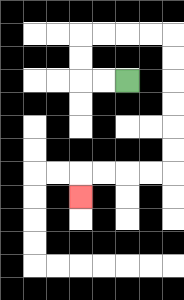{'start': '[5, 3]', 'end': '[3, 8]', 'path_directions': 'L,L,U,U,R,R,R,R,D,D,D,D,D,D,L,L,L,L,D', 'path_coordinates': '[[5, 3], [4, 3], [3, 3], [3, 2], [3, 1], [4, 1], [5, 1], [6, 1], [7, 1], [7, 2], [7, 3], [7, 4], [7, 5], [7, 6], [7, 7], [6, 7], [5, 7], [4, 7], [3, 7], [3, 8]]'}